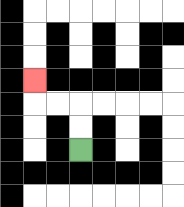{'start': '[3, 6]', 'end': '[1, 3]', 'path_directions': 'U,U,L,L,U', 'path_coordinates': '[[3, 6], [3, 5], [3, 4], [2, 4], [1, 4], [1, 3]]'}